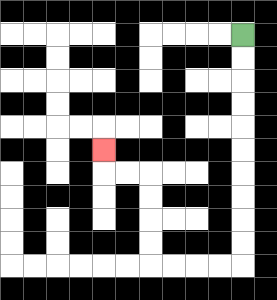{'start': '[10, 1]', 'end': '[4, 6]', 'path_directions': 'D,D,D,D,D,D,D,D,D,D,L,L,L,L,U,U,U,U,L,L,U', 'path_coordinates': '[[10, 1], [10, 2], [10, 3], [10, 4], [10, 5], [10, 6], [10, 7], [10, 8], [10, 9], [10, 10], [10, 11], [9, 11], [8, 11], [7, 11], [6, 11], [6, 10], [6, 9], [6, 8], [6, 7], [5, 7], [4, 7], [4, 6]]'}